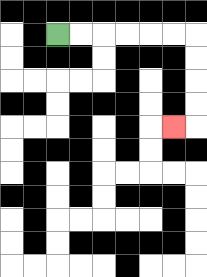{'start': '[2, 1]', 'end': '[7, 5]', 'path_directions': 'R,R,R,R,R,R,D,D,D,D,L', 'path_coordinates': '[[2, 1], [3, 1], [4, 1], [5, 1], [6, 1], [7, 1], [8, 1], [8, 2], [8, 3], [8, 4], [8, 5], [7, 5]]'}